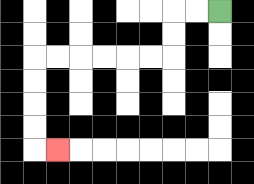{'start': '[9, 0]', 'end': '[2, 6]', 'path_directions': 'L,L,D,D,L,L,L,L,L,L,D,D,D,D,R', 'path_coordinates': '[[9, 0], [8, 0], [7, 0], [7, 1], [7, 2], [6, 2], [5, 2], [4, 2], [3, 2], [2, 2], [1, 2], [1, 3], [1, 4], [1, 5], [1, 6], [2, 6]]'}